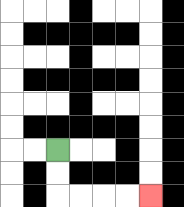{'start': '[2, 6]', 'end': '[6, 8]', 'path_directions': 'D,D,R,R,R,R', 'path_coordinates': '[[2, 6], [2, 7], [2, 8], [3, 8], [4, 8], [5, 8], [6, 8]]'}